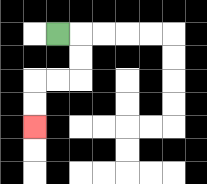{'start': '[2, 1]', 'end': '[1, 5]', 'path_directions': 'R,D,D,L,L,D,D', 'path_coordinates': '[[2, 1], [3, 1], [3, 2], [3, 3], [2, 3], [1, 3], [1, 4], [1, 5]]'}